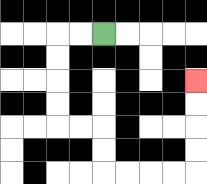{'start': '[4, 1]', 'end': '[8, 3]', 'path_directions': 'L,L,D,D,D,D,R,R,D,D,R,R,R,R,U,U,U,U', 'path_coordinates': '[[4, 1], [3, 1], [2, 1], [2, 2], [2, 3], [2, 4], [2, 5], [3, 5], [4, 5], [4, 6], [4, 7], [5, 7], [6, 7], [7, 7], [8, 7], [8, 6], [8, 5], [8, 4], [8, 3]]'}